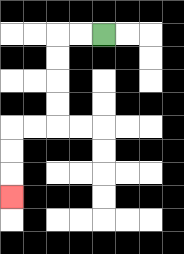{'start': '[4, 1]', 'end': '[0, 8]', 'path_directions': 'L,L,D,D,D,D,L,L,D,D,D', 'path_coordinates': '[[4, 1], [3, 1], [2, 1], [2, 2], [2, 3], [2, 4], [2, 5], [1, 5], [0, 5], [0, 6], [0, 7], [0, 8]]'}